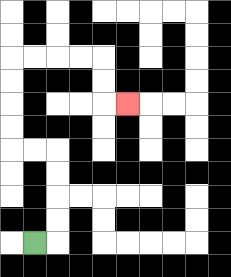{'start': '[1, 10]', 'end': '[5, 4]', 'path_directions': 'R,U,U,U,U,L,L,U,U,U,U,R,R,R,R,D,D,R', 'path_coordinates': '[[1, 10], [2, 10], [2, 9], [2, 8], [2, 7], [2, 6], [1, 6], [0, 6], [0, 5], [0, 4], [0, 3], [0, 2], [1, 2], [2, 2], [3, 2], [4, 2], [4, 3], [4, 4], [5, 4]]'}